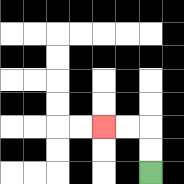{'start': '[6, 7]', 'end': '[4, 5]', 'path_directions': 'U,U,L,L', 'path_coordinates': '[[6, 7], [6, 6], [6, 5], [5, 5], [4, 5]]'}